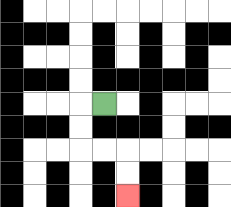{'start': '[4, 4]', 'end': '[5, 8]', 'path_directions': 'L,D,D,R,R,D,D', 'path_coordinates': '[[4, 4], [3, 4], [3, 5], [3, 6], [4, 6], [5, 6], [5, 7], [5, 8]]'}